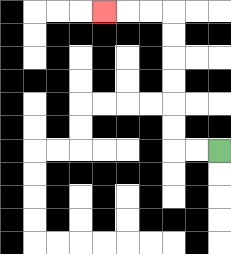{'start': '[9, 6]', 'end': '[4, 0]', 'path_directions': 'L,L,U,U,U,U,U,U,L,L,L', 'path_coordinates': '[[9, 6], [8, 6], [7, 6], [7, 5], [7, 4], [7, 3], [7, 2], [7, 1], [7, 0], [6, 0], [5, 0], [4, 0]]'}